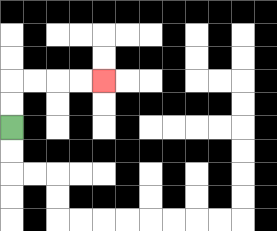{'start': '[0, 5]', 'end': '[4, 3]', 'path_directions': 'U,U,R,R,R,R', 'path_coordinates': '[[0, 5], [0, 4], [0, 3], [1, 3], [2, 3], [3, 3], [4, 3]]'}